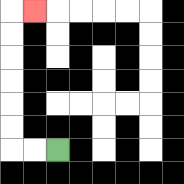{'start': '[2, 6]', 'end': '[1, 0]', 'path_directions': 'L,L,U,U,U,U,U,U,R', 'path_coordinates': '[[2, 6], [1, 6], [0, 6], [0, 5], [0, 4], [0, 3], [0, 2], [0, 1], [0, 0], [1, 0]]'}